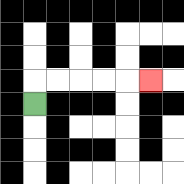{'start': '[1, 4]', 'end': '[6, 3]', 'path_directions': 'U,R,R,R,R,R', 'path_coordinates': '[[1, 4], [1, 3], [2, 3], [3, 3], [4, 3], [5, 3], [6, 3]]'}